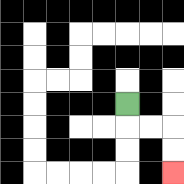{'start': '[5, 4]', 'end': '[7, 7]', 'path_directions': 'D,R,R,D,D', 'path_coordinates': '[[5, 4], [5, 5], [6, 5], [7, 5], [7, 6], [7, 7]]'}